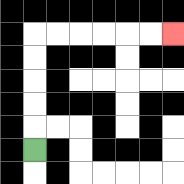{'start': '[1, 6]', 'end': '[7, 1]', 'path_directions': 'U,U,U,U,U,R,R,R,R,R,R', 'path_coordinates': '[[1, 6], [1, 5], [1, 4], [1, 3], [1, 2], [1, 1], [2, 1], [3, 1], [4, 1], [5, 1], [6, 1], [7, 1]]'}